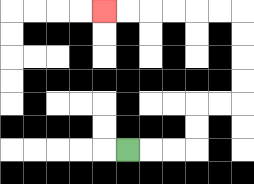{'start': '[5, 6]', 'end': '[4, 0]', 'path_directions': 'R,R,R,U,U,R,R,U,U,U,U,L,L,L,L,L,L', 'path_coordinates': '[[5, 6], [6, 6], [7, 6], [8, 6], [8, 5], [8, 4], [9, 4], [10, 4], [10, 3], [10, 2], [10, 1], [10, 0], [9, 0], [8, 0], [7, 0], [6, 0], [5, 0], [4, 0]]'}